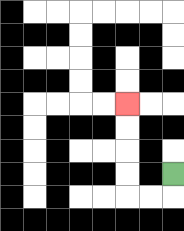{'start': '[7, 7]', 'end': '[5, 4]', 'path_directions': 'D,L,L,U,U,U,U', 'path_coordinates': '[[7, 7], [7, 8], [6, 8], [5, 8], [5, 7], [5, 6], [5, 5], [5, 4]]'}